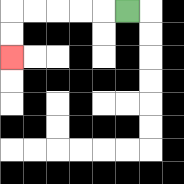{'start': '[5, 0]', 'end': '[0, 2]', 'path_directions': 'L,L,L,L,L,D,D', 'path_coordinates': '[[5, 0], [4, 0], [3, 0], [2, 0], [1, 0], [0, 0], [0, 1], [0, 2]]'}